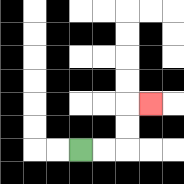{'start': '[3, 6]', 'end': '[6, 4]', 'path_directions': 'R,R,U,U,R', 'path_coordinates': '[[3, 6], [4, 6], [5, 6], [5, 5], [5, 4], [6, 4]]'}